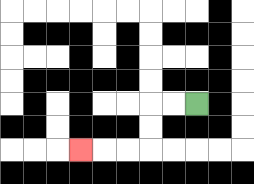{'start': '[8, 4]', 'end': '[3, 6]', 'path_directions': 'L,L,D,D,L,L,L', 'path_coordinates': '[[8, 4], [7, 4], [6, 4], [6, 5], [6, 6], [5, 6], [4, 6], [3, 6]]'}